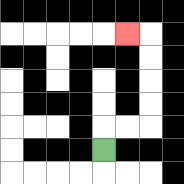{'start': '[4, 6]', 'end': '[5, 1]', 'path_directions': 'U,R,R,U,U,U,U,L', 'path_coordinates': '[[4, 6], [4, 5], [5, 5], [6, 5], [6, 4], [6, 3], [6, 2], [6, 1], [5, 1]]'}